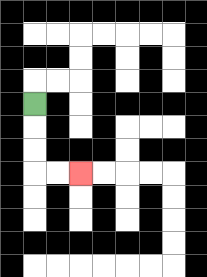{'start': '[1, 4]', 'end': '[3, 7]', 'path_directions': 'D,D,D,R,R', 'path_coordinates': '[[1, 4], [1, 5], [1, 6], [1, 7], [2, 7], [3, 7]]'}